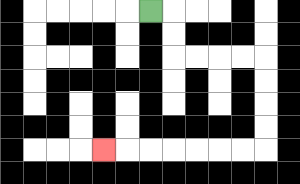{'start': '[6, 0]', 'end': '[4, 6]', 'path_directions': 'R,D,D,R,R,R,R,D,D,D,D,L,L,L,L,L,L,L', 'path_coordinates': '[[6, 0], [7, 0], [7, 1], [7, 2], [8, 2], [9, 2], [10, 2], [11, 2], [11, 3], [11, 4], [11, 5], [11, 6], [10, 6], [9, 6], [8, 6], [7, 6], [6, 6], [5, 6], [4, 6]]'}